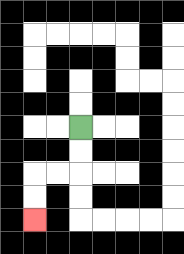{'start': '[3, 5]', 'end': '[1, 9]', 'path_directions': 'D,D,L,L,D,D', 'path_coordinates': '[[3, 5], [3, 6], [3, 7], [2, 7], [1, 7], [1, 8], [1, 9]]'}